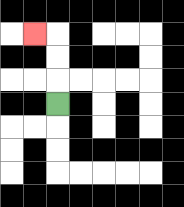{'start': '[2, 4]', 'end': '[1, 1]', 'path_directions': 'U,U,U,L', 'path_coordinates': '[[2, 4], [2, 3], [2, 2], [2, 1], [1, 1]]'}